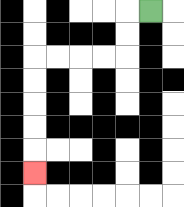{'start': '[6, 0]', 'end': '[1, 7]', 'path_directions': 'L,D,D,L,L,L,L,D,D,D,D,D', 'path_coordinates': '[[6, 0], [5, 0], [5, 1], [5, 2], [4, 2], [3, 2], [2, 2], [1, 2], [1, 3], [1, 4], [1, 5], [1, 6], [1, 7]]'}